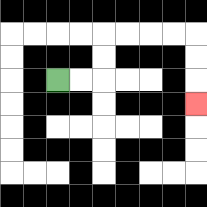{'start': '[2, 3]', 'end': '[8, 4]', 'path_directions': 'R,R,U,U,R,R,R,R,D,D,D', 'path_coordinates': '[[2, 3], [3, 3], [4, 3], [4, 2], [4, 1], [5, 1], [6, 1], [7, 1], [8, 1], [8, 2], [8, 3], [8, 4]]'}